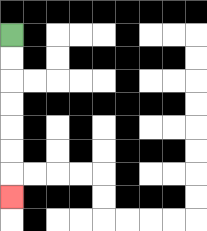{'start': '[0, 1]', 'end': '[0, 8]', 'path_directions': 'D,D,D,D,D,D,D', 'path_coordinates': '[[0, 1], [0, 2], [0, 3], [0, 4], [0, 5], [0, 6], [0, 7], [0, 8]]'}